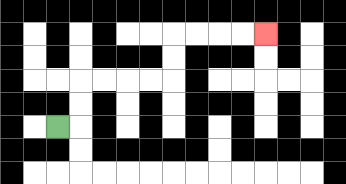{'start': '[2, 5]', 'end': '[11, 1]', 'path_directions': 'R,U,U,R,R,R,R,U,U,R,R,R,R', 'path_coordinates': '[[2, 5], [3, 5], [3, 4], [3, 3], [4, 3], [5, 3], [6, 3], [7, 3], [7, 2], [7, 1], [8, 1], [9, 1], [10, 1], [11, 1]]'}